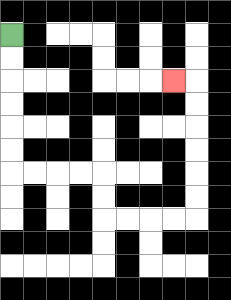{'start': '[0, 1]', 'end': '[7, 3]', 'path_directions': 'D,D,D,D,D,D,R,R,R,R,D,D,R,R,R,R,U,U,U,U,U,U,L', 'path_coordinates': '[[0, 1], [0, 2], [0, 3], [0, 4], [0, 5], [0, 6], [0, 7], [1, 7], [2, 7], [3, 7], [4, 7], [4, 8], [4, 9], [5, 9], [6, 9], [7, 9], [8, 9], [8, 8], [8, 7], [8, 6], [8, 5], [8, 4], [8, 3], [7, 3]]'}